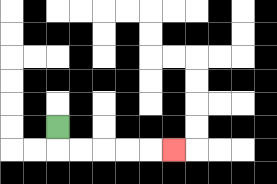{'start': '[2, 5]', 'end': '[7, 6]', 'path_directions': 'D,R,R,R,R,R', 'path_coordinates': '[[2, 5], [2, 6], [3, 6], [4, 6], [5, 6], [6, 6], [7, 6]]'}